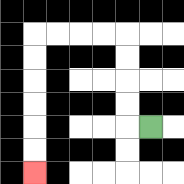{'start': '[6, 5]', 'end': '[1, 7]', 'path_directions': 'L,U,U,U,U,L,L,L,L,D,D,D,D,D,D', 'path_coordinates': '[[6, 5], [5, 5], [5, 4], [5, 3], [5, 2], [5, 1], [4, 1], [3, 1], [2, 1], [1, 1], [1, 2], [1, 3], [1, 4], [1, 5], [1, 6], [1, 7]]'}